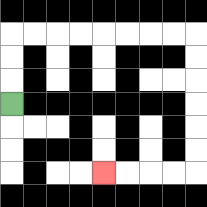{'start': '[0, 4]', 'end': '[4, 7]', 'path_directions': 'U,U,U,R,R,R,R,R,R,R,R,D,D,D,D,D,D,L,L,L,L', 'path_coordinates': '[[0, 4], [0, 3], [0, 2], [0, 1], [1, 1], [2, 1], [3, 1], [4, 1], [5, 1], [6, 1], [7, 1], [8, 1], [8, 2], [8, 3], [8, 4], [8, 5], [8, 6], [8, 7], [7, 7], [6, 7], [5, 7], [4, 7]]'}